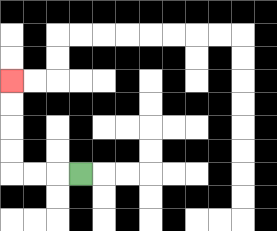{'start': '[3, 7]', 'end': '[0, 3]', 'path_directions': 'L,L,L,U,U,U,U', 'path_coordinates': '[[3, 7], [2, 7], [1, 7], [0, 7], [0, 6], [0, 5], [0, 4], [0, 3]]'}